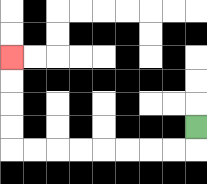{'start': '[8, 5]', 'end': '[0, 2]', 'path_directions': 'D,L,L,L,L,L,L,L,L,U,U,U,U', 'path_coordinates': '[[8, 5], [8, 6], [7, 6], [6, 6], [5, 6], [4, 6], [3, 6], [2, 6], [1, 6], [0, 6], [0, 5], [0, 4], [0, 3], [0, 2]]'}